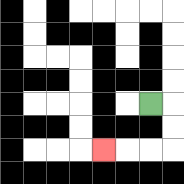{'start': '[6, 4]', 'end': '[4, 6]', 'path_directions': 'R,D,D,L,L,L', 'path_coordinates': '[[6, 4], [7, 4], [7, 5], [7, 6], [6, 6], [5, 6], [4, 6]]'}